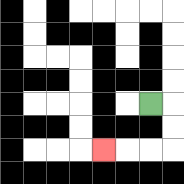{'start': '[6, 4]', 'end': '[4, 6]', 'path_directions': 'R,D,D,L,L,L', 'path_coordinates': '[[6, 4], [7, 4], [7, 5], [7, 6], [6, 6], [5, 6], [4, 6]]'}